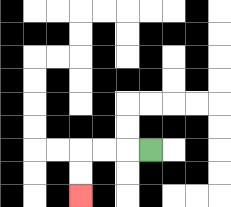{'start': '[6, 6]', 'end': '[3, 8]', 'path_directions': 'L,L,L,D,D', 'path_coordinates': '[[6, 6], [5, 6], [4, 6], [3, 6], [3, 7], [3, 8]]'}